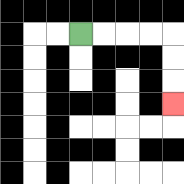{'start': '[3, 1]', 'end': '[7, 4]', 'path_directions': 'R,R,R,R,D,D,D', 'path_coordinates': '[[3, 1], [4, 1], [5, 1], [6, 1], [7, 1], [7, 2], [7, 3], [7, 4]]'}